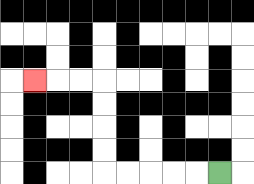{'start': '[9, 7]', 'end': '[1, 3]', 'path_directions': 'L,L,L,L,L,U,U,U,U,L,L,L', 'path_coordinates': '[[9, 7], [8, 7], [7, 7], [6, 7], [5, 7], [4, 7], [4, 6], [4, 5], [4, 4], [4, 3], [3, 3], [2, 3], [1, 3]]'}